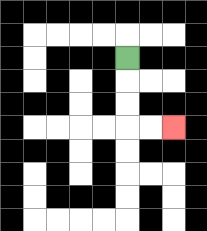{'start': '[5, 2]', 'end': '[7, 5]', 'path_directions': 'D,D,D,R,R', 'path_coordinates': '[[5, 2], [5, 3], [5, 4], [5, 5], [6, 5], [7, 5]]'}